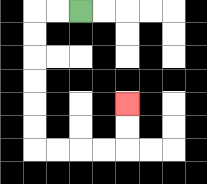{'start': '[3, 0]', 'end': '[5, 4]', 'path_directions': 'L,L,D,D,D,D,D,D,R,R,R,R,U,U', 'path_coordinates': '[[3, 0], [2, 0], [1, 0], [1, 1], [1, 2], [1, 3], [1, 4], [1, 5], [1, 6], [2, 6], [3, 6], [4, 6], [5, 6], [5, 5], [5, 4]]'}